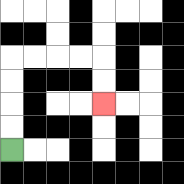{'start': '[0, 6]', 'end': '[4, 4]', 'path_directions': 'U,U,U,U,R,R,R,R,D,D', 'path_coordinates': '[[0, 6], [0, 5], [0, 4], [0, 3], [0, 2], [1, 2], [2, 2], [3, 2], [4, 2], [4, 3], [4, 4]]'}